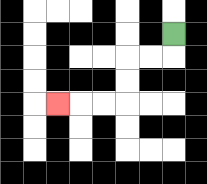{'start': '[7, 1]', 'end': '[2, 4]', 'path_directions': 'D,L,L,D,D,L,L,L', 'path_coordinates': '[[7, 1], [7, 2], [6, 2], [5, 2], [5, 3], [5, 4], [4, 4], [3, 4], [2, 4]]'}